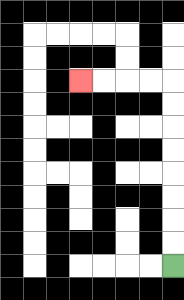{'start': '[7, 11]', 'end': '[3, 3]', 'path_directions': 'U,U,U,U,U,U,U,U,L,L,L,L', 'path_coordinates': '[[7, 11], [7, 10], [7, 9], [7, 8], [7, 7], [7, 6], [7, 5], [7, 4], [7, 3], [6, 3], [5, 3], [4, 3], [3, 3]]'}